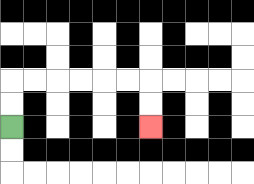{'start': '[0, 5]', 'end': '[6, 5]', 'path_directions': 'U,U,R,R,R,R,R,R,D,D', 'path_coordinates': '[[0, 5], [0, 4], [0, 3], [1, 3], [2, 3], [3, 3], [4, 3], [5, 3], [6, 3], [6, 4], [6, 5]]'}